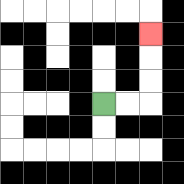{'start': '[4, 4]', 'end': '[6, 1]', 'path_directions': 'R,R,U,U,U', 'path_coordinates': '[[4, 4], [5, 4], [6, 4], [6, 3], [6, 2], [6, 1]]'}